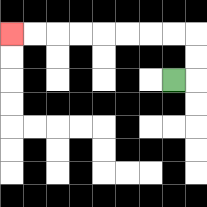{'start': '[7, 3]', 'end': '[0, 1]', 'path_directions': 'R,U,U,L,L,L,L,L,L,L,L', 'path_coordinates': '[[7, 3], [8, 3], [8, 2], [8, 1], [7, 1], [6, 1], [5, 1], [4, 1], [3, 1], [2, 1], [1, 1], [0, 1]]'}